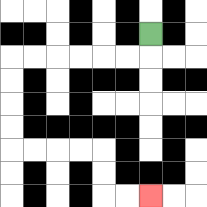{'start': '[6, 1]', 'end': '[6, 8]', 'path_directions': 'D,L,L,L,L,L,L,D,D,D,D,R,R,R,R,D,D,R,R', 'path_coordinates': '[[6, 1], [6, 2], [5, 2], [4, 2], [3, 2], [2, 2], [1, 2], [0, 2], [0, 3], [0, 4], [0, 5], [0, 6], [1, 6], [2, 6], [3, 6], [4, 6], [4, 7], [4, 8], [5, 8], [6, 8]]'}